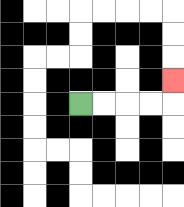{'start': '[3, 4]', 'end': '[7, 3]', 'path_directions': 'R,R,R,R,U', 'path_coordinates': '[[3, 4], [4, 4], [5, 4], [6, 4], [7, 4], [7, 3]]'}